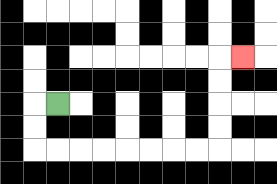{'start': '[2, 4]', 'end': '[10, 2]', 'path_directions': 'L,D,D,R,R,R,R,R,R,R,R,U,U,U,U,R', 'path_coordinates': '[[2, 4], [1, 4], [1, 5], [1, 6], [2, 6], [3, 6], [4, 6], [5, 6], [6, 6], [7, 6], [8, 6], [9, 6], [9, 5], [9, 4], [9, 3], [9, 2], [10, 2]]'}